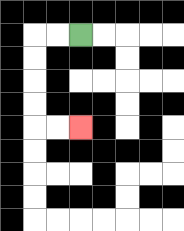{'start': '[3, 1]', 'end': '[3, 5]', 'path_directions': 'L,L,D,D,D,D,R,R', 'path_coordinates': '[[3, 1], [2, 1], [1, 1], [1, 2], [1, 3], [1, 4], [1, 5], [2, 5], [3, 5]]'}